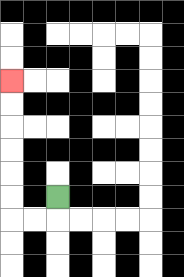{'start': '[2, 8]', 'end': '[0, 3]', 'path_directions': 'D,L,L,U,U,U,U,U,U', 'path_coordinates': '[[2, 8], [2, 9], [1, 9], [0, 9], [0, 8], [0, 7], [0, 6], [0, 5], [0, 4], [0, 3]]'}